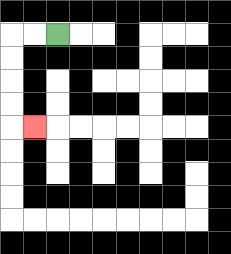{'start': '[2, 1]', 'end': '[1, 5]', 'path_directions': 'L,L,D,D,D,D,R', 'path_coordinates': '[[2, 1], [1, 1], [0, 1], [0, 2], [0, 3], [0, 4], [0, 5], [1, 5]]'}